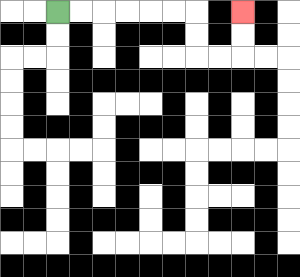{'start': '[2, 0]', 'end': '[10, 0]', 'path_directions': 'R,R,R,R,R,R,D,D,R,R,U,U', 'path_coordinates': '[[2, 0], [3, 0], [4, 0], [5, 0], [6, 0], [7, 0], [8, 0], [8, 1], [8, 2], [9, 2], [10, 2], [10, 1], [10, 0]]'}